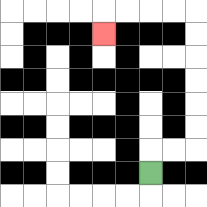{'start': '[6, 7]', 'end': '[4, 1]', 'path_directions': 'U,R,R,U,U,U,U,U,U,L,L,L,L,D', 'path_coordinates': '[[6, 7], [6, 6], [7, 6], [8, 6], [8, 5], [8, 4], [8, 3], [8, 2], [8, 1], [8, 0], [7, 0], [6, 0], [5, 0], [4, 0], [4, 1]]'}